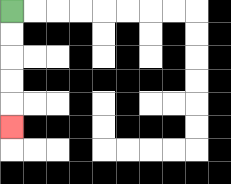{'start': '[0, 0]', 'end': '[0, 5]', 'path_directions': 'D,D,D,D,D', 'path_coordinates': '[[0, 0], [0, 1], [0, 2], [0, 3], [0, 4], [0, 5]]'}